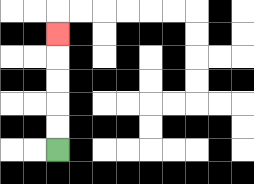{'start': '[2, 6]', 'end': '[2, 1]', 'path_directions': 'U,U,U,U,U', 'path_coordinates': '[[2, 6], [2, 5], [2, 4], [2, 3], [2, 2], [2, 1]]'}